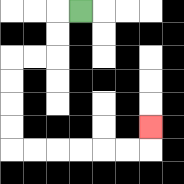{'start': '[3, 0]', 'end': '[6, 5]', 'path_directions': 'L,D,D,L,L,D,D,D,D,R,R,R,R,R,R,U', 'path_coordinates': '[[3, 0], [2, 0], [2, 1], [2, 2], [1, 2], [0, 2], [0, 3], [0, 4], [0, 5], [0, 6], [1, 6], [2, 6], [3, 6], [4, 6], [5, 6], [6, 6], [6, 5]]'}